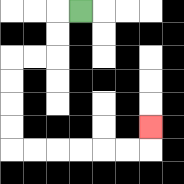{'start': '[3, 0]', 'end': '[6, 5]', 'path_directions': 'L,D,D,L,L,D,D,D,D,R,R,R,R,R,R,U', 'path_coordinates': '[[3, 0], [2, 0], [2, 1], [2, 2], [1, 2], [0, 2], [0, 3], [0, 4], [0, 5], [0, 6], [1, 6], [2, 6], [3, 6], [4, 6], [5, 6], [6, 6], [6, 5]]'}